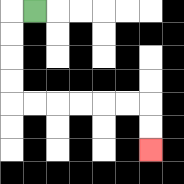{'start': '[1, 0]', 'end': '[6, 6]', 'path_directions': 'L,D,D,D,D,R,R,R,R,R,R,D,D', 'path_coordinates': '[[1, 0], [0, 0], [0, 1], [0, 2], [0, 3], [0, 4], [1, 4], [2, 4], [3, 4], [4, 4], [5, 4], [6, 4], [6, 5], [6, 6]]'}